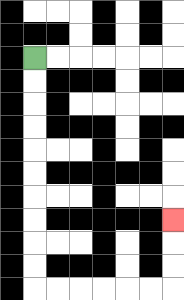{'start': '[1, 2]', 'end': '[7, 9]', 'path_directions': 'D,D,D,D,D,D,D,D,D,D,R,R,R,R,R,R,U,U,U', 'path_coordinates': '[[1, 2], [1, 3], [1, 4], [1, 5], [1, 6], [1, 7], [1, 8], [1, 9], [1, 10], [1, 11], [1, 12], [2, 12], [3, 12], [4, 12], [5, 12], [6, 12], [7, 12], [7, 11], [7, 10], [7, 9]]'}